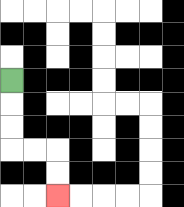{'start': '[0, 3]', 'end': '[2, 8]', 'path_directions': 'D,D,D,R,R,D,D', 'path_coordinates': '[[0, 3], [0, 4], [0, 5], [0, 6], [1, 6], [2, 6], [2, 7], [2, 8]]'}